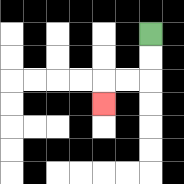{'start': '[6, 1]', 'end': '[4, 4]', 'path_directions': 'D,D,L,L,D', 'path_coordinates': '[[6, 1], [6, 2], [6, 3], [5, 3], [4, 3], [4, 4]]'}